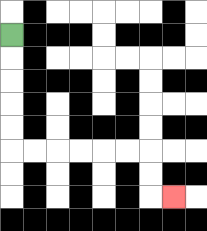{'start': '[0, 1]', 'end': '[7, 8]', 'path_directions': 'D,D,D,D,D,R,R,R,R,R,R,D,D,R', 'path_coordinates': '[[0, 1], [0, 2], [0, 3], [0, 4], [0, 5], [0, 6], [1, 6], [2, 6], [3, 6], [4, 6], [5, 6], [6, 6], [6, 7], [6, 8], [7, 8]]'}